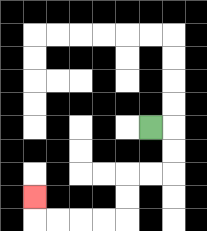{'start': '[6, 5]', 'end': '[1, 8]', 'path_directions': 'R,D,D,L,L,D,D,L,L,L,L,U', 'path_coordinates': '[[6, 5], [7, 5], [7, 6], [7, 7], [6, 7], [5, 7], [5, 8], [5, 9], [4, 9], [3, 9], [2, 9], [1, 9], [1, 8]]'}